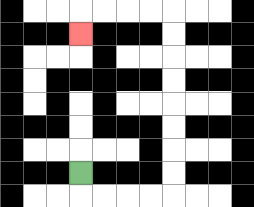{'start': '[3, 7]', 'end': '[3, 1]', 'path_directions': 'D,R,R,R,R,U,U,U,U,U,U,U,U,L,L,L,L,D', 'path_coordinates': '[[3, 7], [3, 8], [4, 8], [5, 8], [6, 8], [7, 8], [7, 7], [7, 6], [7, 5], [7, 4], [7, 3], [7, 2], [7, 1], [7, 0], [6, 0], [5, 0], [4, 0], [3, 0], [3, 1]]'}